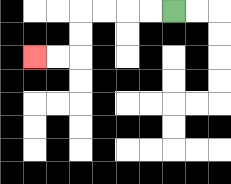{'start': '[7, 0]', 'end': '[1, 2]', 'path_directions': 'L,L,L,L,D,D,L,L', 'path_coordinates': '[[7, 0], [6, 0], [5, 0], [4, 0], [3, 0], [3, 1], [3, 2], [2, 2], [1, 2]]'}